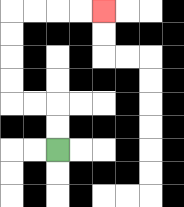{'start': '[2, 6]', 'end': '[4, 0]', 'path_directions': 'U,U,L,L,U,U,U,U,R,R,R,R', 'path_coordinates': '[[2, 6], [2, 5], [2, 4], [1, 4], [0, 4], [0, 3], [0, 2], [0, 1], [0, 0], [1, 0], [2, 0], [3, 0], [4, 0]]'}